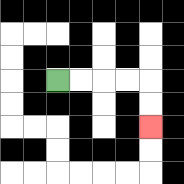{'start': '[2, 3]', 'end': '[6, 5]', 'path_directions': 'R,R,R,R,D,D', 'path_coordinates': '[[2, 3], [3, 3], [4, 3], [5, 3], [6, 3], [6, 4], [6, 5]]'}